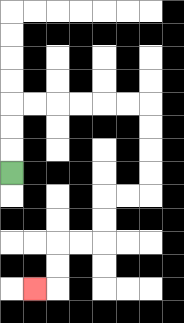{'start': '[0, 7]', 'end': '[1, 12]', 'path_directions': 'U,U,U,R,R,R,R,R,R,D,D,D,D,L,L,D,D,L,L,D,D,L', 'path_coordinates': '[[0, 7], [0, 6], [0, 5], [0, 4], [1, 4], [2, 4], [3, 4], [4, 4], [5, 4], [6, 4], [6, 5], [6, 6], [6, 7], [6, 8], [5, 8], [4, 8], [4, 9], [4, 10], [3, 10], [2, 10], [2, 11], [2, 12], [1, 12]]'}